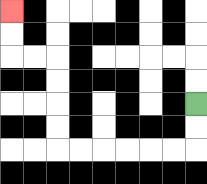{'start': '[8, 4]', 'end': '[0, 0]', 'path_directions': 'D,D,L,L,L,L,L,L,U,U,U,U,L,L,U,U', 'path_coordinates': '[[8, 4], [8, 5], [8, 6], [7, 6], [6, 6], [5, 6], [4, 6], [3, 6], [2, 6], [2, 5], [2, 4], [2, 3], [2, 2], [1, 2], [0, 2], [0, 1], [0, 0]]'}